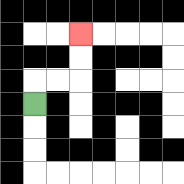{'start': '[1, 4]', 'end': '[3, 1]', 'path_directions': 'U,R,R,U,U', 'path_coordinates': '[[1, 4], [1, 3], [2, 3], [3, 3], [3, 2], [3, 1]]'}